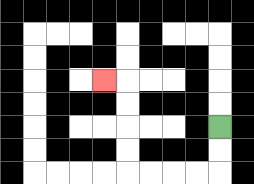{'start': '[9, 5]', 'end': '[4, 3]', 'path_directions': 'D,D,L,L,L,L,U,U,U,U,L', 'path_coordinates': '[[9, 5], [9, 6], [9, 7], [8, 7], [7, 7], [6, 7], [5, 7], [5, 6], [5, 5], [5, 4], [5, 3], [4, 3]]'}